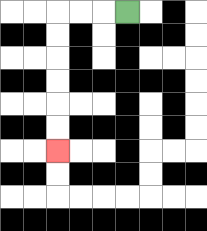{'start': '[5, 0]', 'end': '[2, 6]', 'path_directions': 'L,L,L,D,D,D,D,D,D', 'path_coordinates': '[[5, 0], [4, 0], [3, 0], [2, 0], [2, 1], [2, 2], [2, 3], [2, 4], [2, 5], [2, 6]]'}